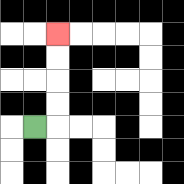{'start': '[1, 5]', 'end': '[2, 1]', 'path_directions': 'R,U,U,U,U', 'path_coordinates': '[[1, 5], [2, 5], [2, 4], [2, 3], [2, 2], [2, 1]]'}